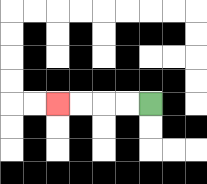{'start': '[6, 4]', 'end': '[2, 4]', 'path_directions': 'L,L,L,L', 'path_coordinates': '[[6, 4], [5, 4], [4, 4], [3, 4], [2, 4]]'}